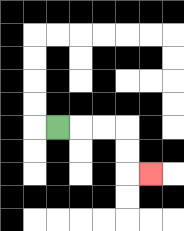{'start': '[2, 5]', 'end': '[6, 7]', 'path_directions': 'R,R,R,D,D,R', 'path_coordinates': '[[2, 5], [3, 5], [4, 5], [5, 5], [5, 6], [5, 7], [6, 7]]'}